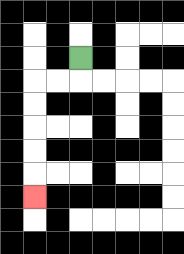{'start': '[3, 2]', 'end': '[1, 8]', 'path_directions': 'D,L,L,D,D,D,D,D', 'path_coordinates': '[[3, 2], [3, 3], [2, 3], [1, 3], [1, 4], [1, 5], [1, 6], [1, 7], [1, 8]]'}